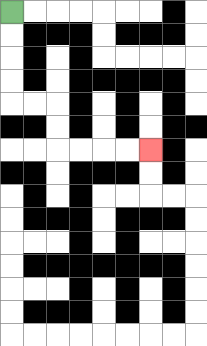{'start': '[0, 0]', 'end': '[6, 6]', 'path_directions': 'D,D,D,D,R,R,D,D,R,R,R,R', 'path_coordinates': '[[0, 0], [0, 1], [0, 2], [0, 3], [0, 4], [1, 4], [2, 4], [2, 5], [2, 6], [3, 6], [4, 6], [5, 6], [6, 6]]'}